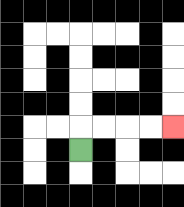{'start': '[3, 6]', 'end': '[7, 5]', 'path_directions': 'U,R,R,R,R', 'path_coordinates': '[[3, 6], [3, 5], [4, 5], [5, 5], [6, 5], [7, 5]]'}